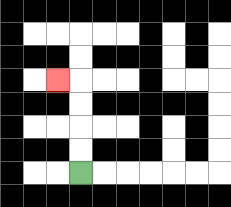{'start': '[3, 7]', 'end': '[2, 3]', 'path_directions': 'U,U,U,U,L', 'path_coordinates': '[[3, 7], [3, 6], [3, 5], [3, 4], [3, 3], [2, 3]]'}